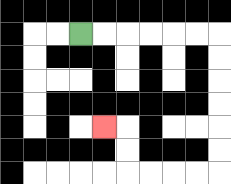{'start': '[3, 1]', 'end': '[4, 5]', 'path_directions': 'R,R,R,R,R,R,D,D,D,D,D,D,L,L,L,L,U,U,L', 'path_coordinates': '[[3, 1], [4, 1], [5, 1], [6, 1], [7, 1], [8, 1], [9, 1], [9, 2], [9, 3], [9, 4], [9, 5], [9, 6], [9, 7], [8, 7], [7, 7], [6, 7], [5, 7], [5, 6], [5, 5], [4, 5]]'}